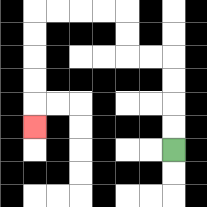{'start': '[7, 6]', 'end': '[1, 5]', 'path_directions': 'U,U,U,U,L,L,U,U,L,L,L,L,D,D,D,D,D', 'path_coordinates': '[[7, 6], [7, 5], [7, 4], [7, 3], [7, 2], [6, 2], [5, 2], [5, 1], [5, 0], [4, 0], [3, 0], [2, 0], [1, 0], [1, 1], [1, 2], [1, 3], [1, 4], [1, 5]]'}